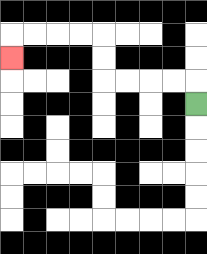{'start': '[8, 4]', 'end': '[0, 2]', 'path_directions': 'U,L,L,L,L,U,U,L,L,L,L,D', 'path_coordinates': '[[8, 4], [8, 3], [7, 3], [6, 3], [5, 3], [4, 3], [4, 2], [4, 1], [3, 1], [2, 1], [1, 1], [0, 1], [0, 2]]'}